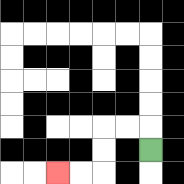{'start': '[6, 6]', 'end': '[2, 7]', 'path_directions': 'U,L,L,D,D,L,L', 'path_coordinates': '[[6, 6], [6, 5], [5, 5], [4, 5], [4, 6], [4, 7], [3, 7], [2, 7]]'}